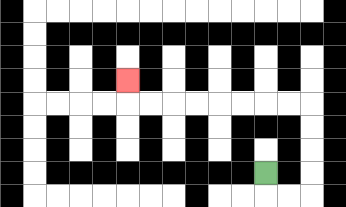{'start': '[11, 7]', 'end': '[5, 3]', 'path_directions': 'D,R,R,U,U,U,U,L,L,L,L,L,L,L,L,U', 'path_coordinates': '[[11, 7], [11, 8], [12, 8], [13, 8], [13, 7], [13, 6], [13, 5], [13, 4], [12, 4], [11, 4], [10, 4], [9, 4], [8, 4], [7, 4], [6, 4], [5, 4], [5, 3]]'}